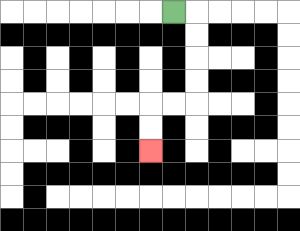{'start': '[7, 0]', 'end': '[6, 6]', 'path_directions': 'R,D,D,D,D,L,L,D,D', 'path_coordinates': '[[7, 0], [8, 0], [8, 1], [8, 2], [8, 3], [8, 4], [7, 4], [6, 4], [6, 5], [6, 6]]'}